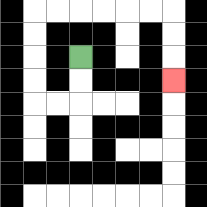{'start': '[3, 2]', 'end': '[7, 3]', 'path_directions': 'D,D,L,L,U,U,U,U,R,R,R,R,R,R,D,D,D', 'path_coordinates': '[[3, 2], [3, 3], [3, 4], [2, 4], [1, 4], [1, 3], [1, 2], [1, 1], [1, 0], [2, 0], [3, 0], [4, 0], [5, 0], [6, 0], [7, 0], [7, 1], [7, 2], [7, 3]]'}